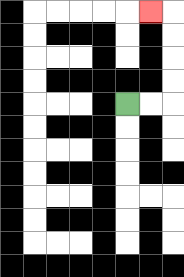{'start': '[5, 4]', 'end': '[6, 0]', 'path_directions': 'R,R,U,U,U,U,L', 'path_coordinates': '[[5, 4], [6, 4], [7, 4], [7, 3], [7, 2], [7, 1], [7, 0], [6, 0]]'}